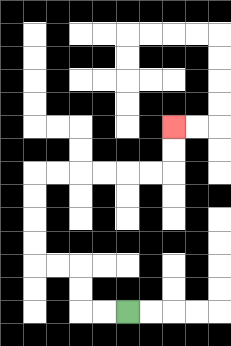{'start': '[5, 13]', 'end': '[7, 5]', 'path_directions': 'L,L,U,U,L,L,U,U,U,U,R,R,R,R,R,R,U,U', 'path_coordinates': '[[5, 13], [4, 13], [3, 13], [3, 12], [3, 11], [2, 11], [1, 11], [1, 10], [1, 9], [1, 8], [1, 7], [2, 7], [3, 7], [4, 7], [5, 7], [6, 7], [7, 7], [7, 6], [7, 5]]'}